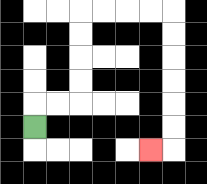{'start': '[1, 5]', 'end': '[6, 6]', 'path_directions': 'U,R,R,U,U,U,U,R,R,R,R,D,D,D,D,D,D,L', 'path_coordinates': '[[1, 5], [1, 4], [2, 4], [3, 4], [3, 3], [3, 2], [3, 1], [3, 0], [4, 0], [5, 0], [6, 0], [7, 0], [7, 1], [7, 2], [7, 3], [7, 4], [7, 5], [7, 6], [6, 6]]'}